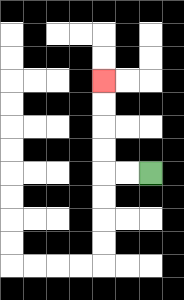{'start': '[6, 7]', 'end': '[4, 3]', 'path_directions': 'L,L,U,U,U,U', 'path_coordinates': '[[6, 7], [5, 7], [4, 7], [4, 6], [4, 5], [4, 4], [4, 3]]'}